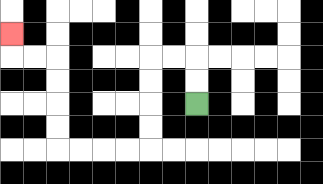{'start': '[8, 4]', 'end': '[0, 1]', 'path_directions': 'U,U,L,L,D,D,D,D,L,L,L,L,U,U,U,U,L,L,U', 'path_coordinates': '[[8, 4], [8, 3], [8, 2], [7, 2], [6, 2], [6, 3], [6, 4], [6, 5], [6, 6], [5, 6], [4, 6], [3, 6], [2, 6], [2, 5], [2, 4], [2, 3], [2, 2], [1, 2], [0, 2], [0, 1]]'}